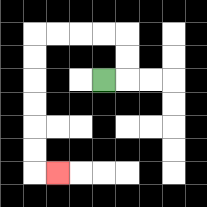{'start': '[4, 3]', 'end': '[2, 7]', 'path_directions': 'R,U,U,L,L,L,L,D,D,D,D,D,D,R', 'path_coordinates': '[[4, 3], [5, 3], [5, 2], [5, 1], [4, 1], [3, 1], [2, 1], [1, 1], [1, 2], [1, 3], [1, 4], [1, 5], [1, 6], [1, 7], [2, 7]]'}